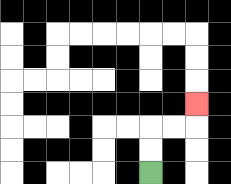{'start': '[6, 7]', 'end': '[8, 4]', 'path_directions': 'U,U,R,R,U', 'path_coordinates': '[[6, 7], [6, 6], [6, 5], [7, 5], [8, 5], [8, 4]]'}